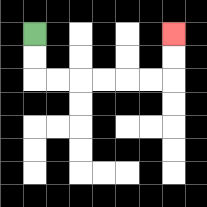{'start': '[1, 1]', 'end': '[7, 1]', 'path_directions': 'D,D,R,R,R,R,R,R,U,U', 'path_coordinates': '[[1, 1], [1, 2], [1, 3], [2, 3], [3, 3], [4, 3], [5, 3], [6, 3], [7, 3], [7, 2], [7, 1]]'}